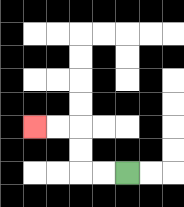{'start': '[5, 7]', 'end': '[1, 5]', 'path_directions': 'L,L,U,U,L,L', 'path_coordinates': '[[5, 7], [4, 7], [3, 7], [3, 6], [3, 5], [2, 5], [1, 5]]'}